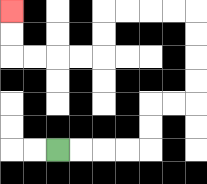{'start': '[2, 6]', 'end': '[0, 0]', 'path_directions': 'R,R,R,R,U,U,R,R,U,U,U,U,L,L,L,L,D,D,L,L,L,L,U,U', 'path_coordinates': '[[2, 6], [3, 6], [4, 6], [5, 6], [6, 6], [6, 5], [6, 4], [7, 4], [8, 4], [8, 3], [8, 2], [8, 1], [8, 0], [7, 0], [6, 0], [5, 0], [4, 0], [4, 1], [4, 2], [3, 2], [2, 2], [1, 2], [0, 2], [0, 1], [0, 0]]'}